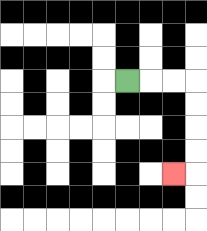{'start': '[5, 3]', 'end': '[7, 7]', 'path_directions': 'R,R,R,D,D,D,D,L', 'path_coordinates': '[[5, 3], [6, 3], [7, 3], [8, 3], [8, 4], [8, 5], [8, 6], [8, 7], [7, 7]]'}